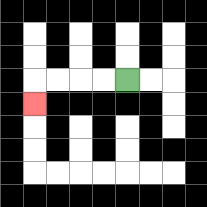{'start': '[5, 3]', 'end': '[1, 4]', 'path_directions': 'L,L,L,L,D', 'path_coordinates': '[[5, 3], [4, 3], [3, 3], [2, 3], [1, 3], [1, 4]]'}